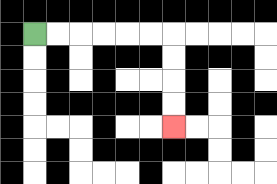{'start': '[1, 1]', 'end': '[7, 5]', 'path_directions': 'R,R,R,R,R,R,D,D,D,D', 'path_coordinates': '[[1, 1], [2, 1], [3, 1], [4, 1], [5, 1], [6, 1], [7, 1], [7, 2], [7, 3], [7, 4], [7, 5]]'}